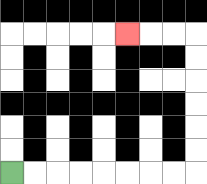{'start': '[0, 7]', 'end': '[5, 1]', 'path_directions': 'R,R,R,R,R,R,R,R,U,U,U,U,U,U,L,L,L', 'path_coordinates': '[[0, 7], [1, 7], [2, 7], [3, 7], [4, 7], [5, 7], [6, 7], [7, 7], [8, 7], [8, 6], [8, 5], [8, 4], [8, 3], [8, 2], [8, 1], [7, 1], [6, 1], [5, 1]]'}